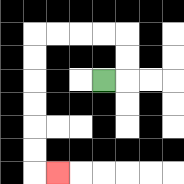{'start': '[4, 3]', 'end': '[2, 7]', 'path_directions': 'R,U,U,L,L,L,L,D,D,D,D,D,D,R', 'path_coordinates': '[[4, 3], [5, 3], [5, 2], [5, 1], [4, 1], [3, 1], [2, 1], [1, 1], [1, 2], [1, 3], [1, 4], [1, 5], [1, 6], [1, 7], [2, 7]]'}